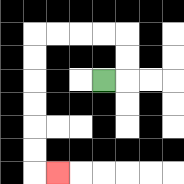{'start': '[4, 3]', 'end': '[2, 7]', 'path_directions': 'R,U,U,L,L,L,L,D,D,D,D,D,D,R', 'path_coordinates': '[[4, 3], [5, 3], [5, 2], [5, 1], [4, 1], [3, 1], [2, 1], [1, 1], [1, 2], [1, 3], [1, 4], [1, 5], [1, 6], [1, 7], [2, 7]]'}